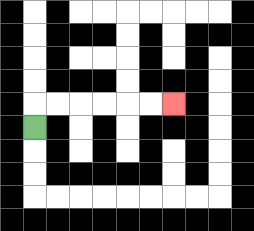{'start': '[1, 5]', 'end': '[7, 4]', 'path_directions': 'U,R,R,R,R,R,R', 'path_coordinates': '[[1, 5], [1, 4], [2, 4], [3, 4], [4, 4], [5, 4], [6, 4], [7, 4]]'}